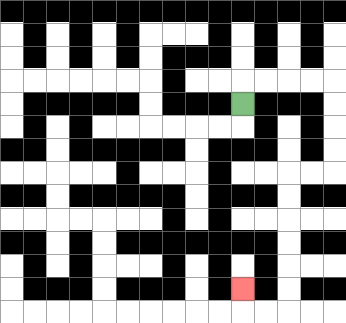{'start': '[10, 4]', 'end': '[10, 12]', 'path_directions': 'U,R,R,R,R,D,D,D,D,L,L,D,D,D,D,D,D,L,L,U', 'path_coordinates': '[[10, 4], [10, 3], [11, 3], [12, 3], [13, 3], [14, 3], [14, 4], [14, 5], [14, 6], [14, 7], [13, 7], [12, 7], [12, 8], [12, 9], [12, 10], [12, 11], [12, 12], [12, 13], [11, 13], [10, 13], [10, 12]]'}